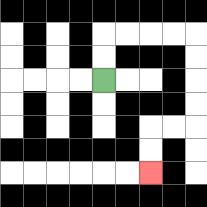{'start': '[4, 3]', 'end': '[6, 7]', 'path_directions': 'U,U,R,R,R,R,D,D,D,D,L,L,D,D', 'path_coordinates': '[[4, 3], [4, 2], [4, 1], [5, 1], [6, 1], [7, 1], [8, 1], [8, 2], [8, 3], [8, 4], [8, 5], [7, 5], [6, 5], [6, 6], [6, 7]]'}